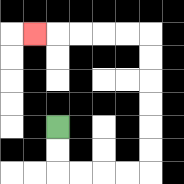{'start': '[2, 5]', 'end': '[1, 1]', 'path_directions': 'D,D,R,R,R,R,U,U,U,U,U,U,L,L,L,L,L', 'path_coordinates': '[[2, 5], [2, 6], [2, 7], [3, 7], [4, 7], [5, 7], [6, 7], [6, 6], [6, 5], [6, 4], [6, 3], [6, 2], [6, 1], [5, 1], [4, 1], [3, 1], [2, 1], [1, 1]]'}